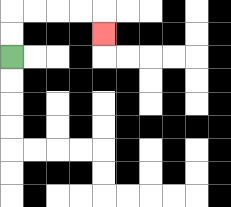{'start': '[0, 2]', 'end': '[4, 1]', 'path_directions': 'U,U,R,R,R,R,D', 'path_coordinates': '[[0, 2], [0, 1], [0, 0], [1, 0], [2, 0], [3, 0], [4, 0], [4, 1]]'}